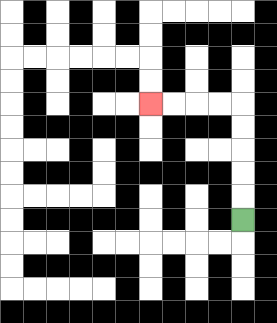{'start': '[10, 9]', 'end': '[6, 4]', 'path_directions': 'U,U,U,U,U,L,L,L,L', 'path_coordinates': '[[10, 9], [10, 8], [10, 7], [10, 6], [10, 5], [10, 4], [9, 4], [8, 4], [7, 4], [6, 4]]'}